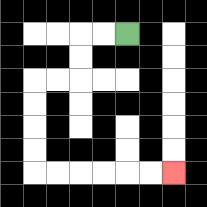{'start': '[5, 1]', 'end': '[7, 7]', 'path_directions': 'L,L,D,D,L,L,D,D,D,D,R,R,R,R,R,R', 'path_coordinates': '[[5, 1], [4, 1], [3, 1], [3, 2], [3, 3], [2, 3], [1, 3], [1, 4], [1, 5], [1, 6], [1, 7], [2, 7], [3, 7], [4, 7], [5, 7], [6, 7], [7, 7]]'}